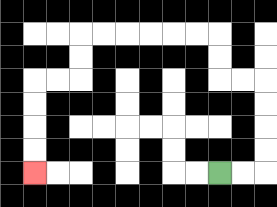{'start': '[9, 7]', 'end': '[1, 7]', 'path_directions': 'R,R,U,U,U,U,L,L,U,U,L,L,L,L,L,L,D,D,L,L,D,D,D,D', 'path_coordinates': '[[9, 7], [10, 7], [11, 7], [11, 6], [11, 5], [11, 4], [11, 3], [10, 3], [9, 3], [9, 2], [9, 1], [8, 1], [7, 1], [6, 1], [5, 1], [4, 1], [3, 1], [3, 2], [3, 3], [2, 3], [1, 3], [1, 4], [1, 5], [1, 6], [1, 7]]'}